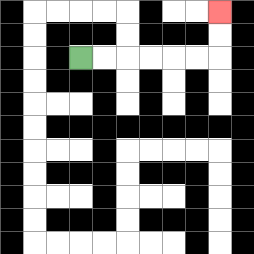{'start': '[3, 2]', 'end': '[9, 0]', 'path_directions': 'R,R,R,R,R,R,U,U', 'path_coordinates': '[[3, 2], [4, 2], [5, 2], [6, 2], [7, 2], [8, 2], [9, 2], [9, 1], [9, 0]]'}